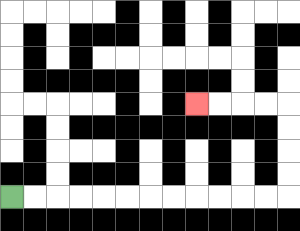{'start': '[0, 8]', 'end': '[8, 4]', 'path_directions': 'R,R,R,R,R,R,R,R,R,R,R,R,U,U,U,U,L,L,L,L', 'path_coordinates': '[[0, 8], [1, 8], [2, 8], [3, 8], [4, 8], [5, 8], [6, 8], [7, 8], [8, 8], [9, 8], [10, 8], [11, 8], [12, 8], [12, 7], [12, 6], [12, 5], [12, 4], [11, 4], [10, 4], [9, 4], [8, 4]]'}